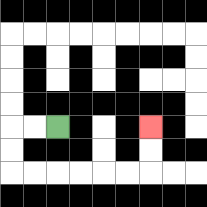{'start': '[2, 5]', 'end': '[6, 5]', 'path_directions': 'L,L,D,D,R,R,R,R,R,R,U,U', 'path_coordinates': '[[2, 5], [1, 5], [0, 5], [0, 6], [0, 7], [1, 7], [2, 7], [3, 7], [4, 7], [5, 7], [6, 7], [6, 6], [6, 5]]'}